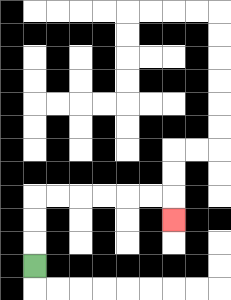{'start': '[1, 11]', 'end': '[7, 9]', 'path_directions': 'U,U,U,R,R,R,R,R,R,D', 'path_coordinates': '[[1, 11], [1, 10], [1, 9], [1, 8], [2, 8], [3, 8], [4, 8], [5, 8], [6, 8], [7, 8], [7, 9]]'}